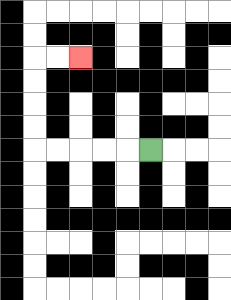{'start': '[6, 6]', 'end': '[3, 2]', 'path_directions': 'L,L,L,L,L,U,U,U,U,R,R', 'path_coordinates': '[[6, 6], [5, 6], [4, 6], [3, 6], [2, 6], [1, 6], [1, 5], [1, 4], [1, 3], [1, 2], [2, 2], [3, 2]]'}